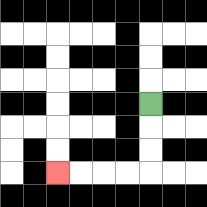{'start': '[6, 4]', 'end': '[2, 7]', 'path_directions': 'D,D,D,L,L,L,L', 'path_coordinates': '[[6, 4], [6, 5], [6, 6], [6, 7], [5, 7], [4, 7], [3, 7], [2, 7]]'}